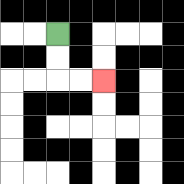{'start': '[2, 1]', 'end': '[4, 3]', 'path_directions': 'D,D,R,R', 'path_coordinates': '[[2, 1], [2, 2], [2, 3], [3, 3], [4, 3]]'}